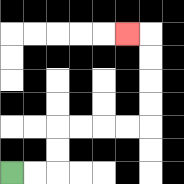{'start': '[0, 7]', 'end': '[5, 1]', 'path_directions': 'R,R,U,U,R,R,R,R,U,U,U,U,L', 'path_coordinates': '[[0, 7], [1, 7], [2, 7], [2, 6], [2, 5], [3, 5], [4, 5], [5, 5], [6, 5], [6, 4], [6, 3], [6, 2], [6, 1], [5, 1]]'}